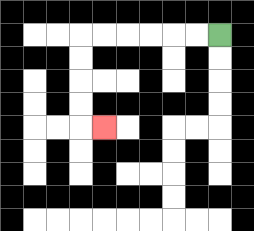{'start': '[9, 1]', 'end': '[4, 5]', 'path_directions': 'L,L,L,L,L,L,D,D,D,D,R', 'path_coordinates': '[[9, 1], [8, 1], [7, 1], [6, 1], [5, 1], [4, 1], [3, 1], [3, 2], [3, 3], [3, 4], [3, 5], [4, 5]]'}